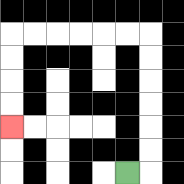{'start': '[5, 7]', 'end': '[0, 5]', 'path_directions': 'R,U,U,U,U,U,U,L,L,L,L,L,L,D,D,D,D', 'path_coordinates': '[[5, 7], [6, 7], [6, 6], [6, 5], [6, 4], [6, 3], [6, 2], [6, 1], [5, 1], [4, 1], [3, 1], [2, 1], [1, 1], [0, 1], [0, 2], [0, 3], [0, 4], [0, 5]]'}